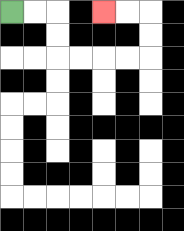{'start': '[0, 0]', 'end': '[4, 0]', 'path_directions': 'R,R,D,D,R,R,R,R,U,U,L,L', 'path_coordinates': '[[0, 0], [1, 0], [2, 0], [2, 1], [2, 2], [3, 2], [4, 2], [5, 2], [6, 2], [6, 1], [6, 0], [5, 0], [4, 0]]'}